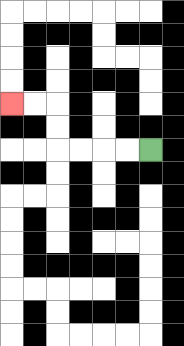{'start': '[6, 6]', 'end': '[0, 4]', 'path_directions': 'L,L,L,L,U,U,L,L', 'path_coordinates': '[[6, 6], [5, 6], [4, 6], [3, 6], [2, 6], [2, 5], [2, 4], [1, 4], [0, 4]]'}